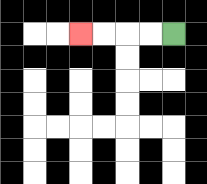{'start': '[7, 1]', 'end': '[3, 1]', 'path_directions': 'L,L,L,L', 'path_coordinates': '[[7, 1], [6, 1], [5, 1], [4, 1], [3, 1]]'}